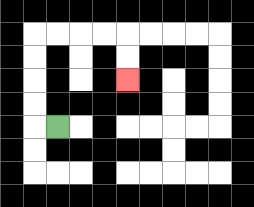{'start': '[2, 5]', 'end': '[5, 3]', 'path_directions': 'L,U,U,U,U,R,R,R,R,D,D', 'path_coordinates': '[[2, 5], [1, 5], [1, 4], [1, 3], [1, 2], [1, 1], [2, 1], [3, 1], [4, 1], [5, 1], [5, 2], [5, 3]]'}